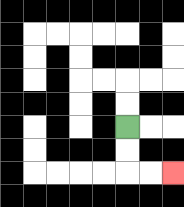{'start': '[5, 5]', 'end': '[7, 7]', 'path_directions': 'D,D,R,R', 'path_coordinates': '[[5, 5], [5, 6], [5, 7], [6, 7], [7, 7]]'}